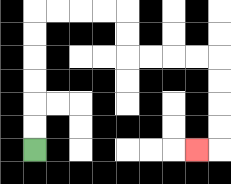{'start': '[1, 6]', 'end': '[8, 6]', 'path_directions': 'U,U,U,U,U,U,R,R,R,R,D,D,R,R,R,R,D,D,D,D,L', 'path_coordinates': '[[1, 6], [1, 5], [1, 4], [1, 3], [1, 2], [1, 1], [1, 0], [2, 0], [3, 0], [4, 0], [5, 0], [5, 1], [5, 2], [6, 2], [7, 2], [8, 2], [9, 2], [9, 3], [9, 4], [9, 5], [9, 6], [8, 6]]'}